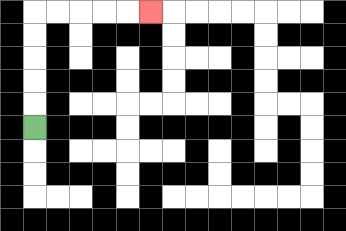{'start': '[1, 5]', 'end': '[6, 0]', 'path_directions': 'U,U,U,U,U,R,R,R,R,R', 'path_coordinates': '[[1, 5], [1, 4], [1, 3], [1, 2], [1, 1], [1, 0], [2, 0], [3, 0], [4, 0], [5, 0], [6, 0]]'}